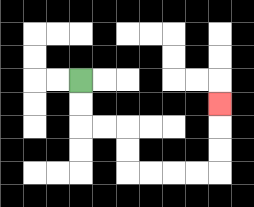{'start': '[3, 3]', 'end': '[9, 4]', 'path_directions': 'D,D,R,R,D,D,R,R,R,R,U,U,U', 'path_coordinates': '[[3, 3], [3, 4], [3, 5], [4, 5], [5, 5], [5, 6], [5, 7], [6, 7], [7, 7], [8, 7], [9, 7], [9, 6], [9, 5], [9, 4]]'}